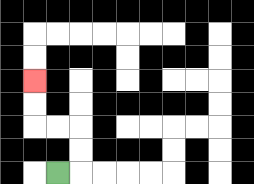{'start': '[2, 7]', 'end': '[1, 3]', 'path_directions': 'R,U,U,L,L,U,U', 'path_coordinates': '[[2, 7], [3, 7], [3, 6], [3, 5], [2, 5], [1, 5], [1, 4], [1, 3]]'}